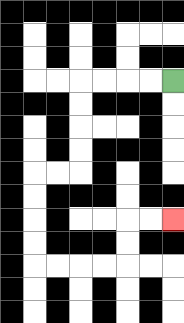{'start': '[7, 3]', 'end': '[7, 9]', 'path_directions': 'L,L,L,L,D,D,D,D,L,L,D,D,D,D,R,R,R,R,U,U,R,R', 'path_coordinates': '[[7, 3], [6, 3], [5, 3], [4, 3], [3, 3], [3, 4], [3, 5], [3, 6], [3, 7], [2, 7], [1, 7], [1, 8], [1, 9], [1, 10], [1, 11], [2, 11], [3, 11], [4, 11], [5, 11], [5, 10], [5, 9], [6, 9], [7, 9]]'}